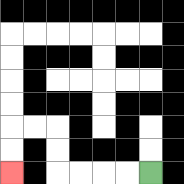{'start': '[6, 7]', 'end': '[0, 7]', 'path_directions': 'L,L,L,L,U,U,L,L,D,D', 'path_coordinates': '[[6, 7], [5, 7], [4, 7], [3, 7], [2, 7], [2, 6], [2, 5], [1, 5], [0, 5], [0, 6], [0, 7]]'}